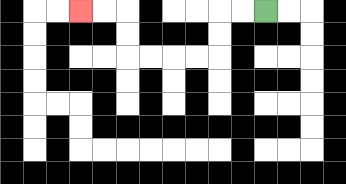{'start': '[11, 0]', 'end': '[3, 0]', 'path_directions': 'L,L,D,D,L,L,L,L,U,U,L,L', 'path_coordinates': '[[11, 0], [10, 0], [9, 0], [9, 1], [9, 2], [8, 2], [7, 2], [6, 2], [5, 2], [5, 1], [5, 0], [4, 0], [3, 0]]'}